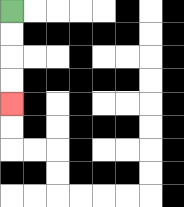{'start': '[0, 0]', 'end': '[0, 4]', 'path_directions': 'D,D,D,D', 'path_coordinates': '[[0, 0], [0, 1], [0, 2], [0, 3], [0, 4]]'}